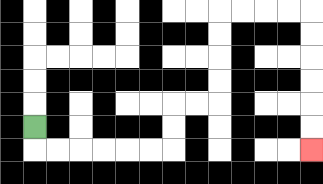{'start': '[1, 5]', 'end': '[13, 6]', 'path_directions': 'D,R,R,R,R,R,R,U,U,R,R,U,U,U,U,R,R,R,R,D,D,D,D,D,D', 'path_coordinates': '[[1, 5], [1, 6], [2, 6], [3, 6], [4, 6], [5, 6], [6, 6], [7, 6], [7, 5], [7, 4], [8, 4], [9, 4], [9, 3], [9, 2], [9, 1], [9, 0], [10, 0], [11, 0], [12, 0], [13, 0], [13, 1], [13, 2], [13, 3], [13, 4], [13, 5], [13, 6]]'}